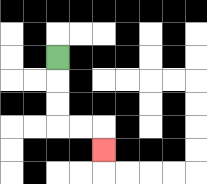{'start': '[2, 2]', 'end': '[4, 6]', 'path_directions': 'D,D,D,R,R,D', 'path_coordinates': '[[2, 2], [2, 3], [2, 4], [2, 5], [3, 5], [4, 5], [4, 6]]'}